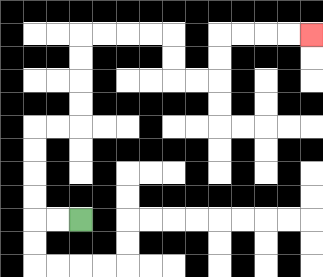{'start': '[3, 9]', 'end': '[13, 1]', 'path_directions': 'L,L,U,U,U,U,R,R,U,U,U,U,R,R,R,R,D,D,R,R,U,U,R,R,R,R', 'path_coordinates': '[[3, 9], [2, 9], [1, 9], [1, 8], [1, 7], [1, 6], [1, 5], [2, 5], [3, 5], [3, 4], [3, 3], [3, 2], [3, 1], [4, 1], [5, 1], [6, 1], [7, 1], [7, 2], [7, 3], [8, 3], [9, 3], [9, 2], [9, 1], [10, 1], [11, 1], [12, 1], [13, 1]]'}